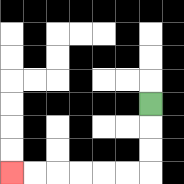{'start': '[6, 4]', 'end': '[0, 7]', 'path_directions': 'D,D,D,L,L,L,L,L,L', 'path_coordinates': '[[6, 4], [6, 5], [6, 6], [6, 7], [5, 7], [4, 7], [3, 7], [2, 7], [1, 7], [0, 7]]'}